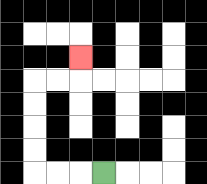{'start': '[4, 7]', 'end': '[3, 2]', 'path_directions': 'L,L,L,U,U,U,U,R,R,U', 'path_coordinates': '[[4, 7], [3, 7], [2, 7], [1, 7], [1, 6], [1, 5], [1, 4], [1, 3], [2, 3], [3, 3], [3, 2]]'}